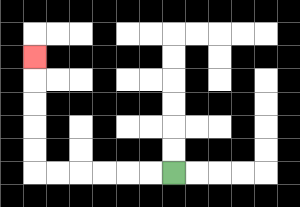{'start': '[7, 7]', 'end': '[1, 2]', 'path_directions': 'L,L,L,L,L,L,U,U,U,U,U', 'path_coordinates': '[[7, 7], [6, 7], [5, 7], [4, 7], [3, 7], [2, 7], [1, 7], [1, 6], [1, 5], [1, 4], [1, 3], [1, 2]]'}